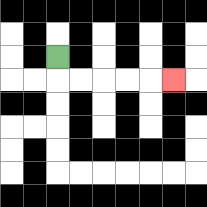{'start': '[2, 2]', 'end': '[7, 3]', 'path_directions': 'D,R,R,R,R,R', 'path_coordinates': '[[2, 2], [2, 3], [3, 3], [4, 3], [5, 3], [6, 3], [7, 3]]'}